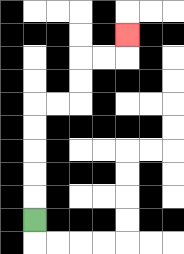{'start': '[1, 9]', 'end': '[5, 1]', 'path_directions': 'U,U,U,U,U,R,R,U,U,R,R,U', 'path_coordinates': '[[1, 9], [1, 8], [1, 7], [1, 6], [1, 5], [1, 4], [2, 4], [3, 4], [3, 3], [3, 2], [4, 2], [5, 2], [5, 1]]'}